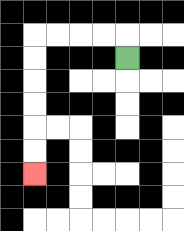{'start': '[5, 2]', 'end': '[1, 7]', 'path_directions': 'U,L,L,L,L,D,D,D,D,D,D', 'path_coordinates': '[[5, 2], [5, 1], [4, 1], [3, 1], [2, 1], [1, 1], [1, 2], [1, 3], [1, 4], [1, 5], [1, 6], [1, 7]]'}